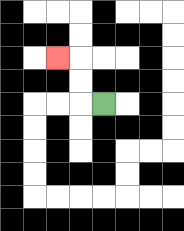{'start': '[4, 4]', 'end': '[2, 2]', 'path_directions': 'L,U,U,L', 'path_coordinates': '[[4, 4], [3, 4], [3, 3], [3, 2], [2, 2]]'}